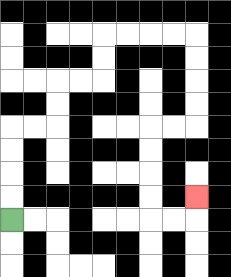{'start': '[0, 9]', 'end': '[8, 8]', 'path_directions': 'U,U,U,U,R,R,U,U,R,R,U,U,R,R,R,R,D,D,D,D,L,L,D,D,D,D,R,R,U', 'path_coordinates': '[[0, 9], [0, 8], [0, 7], [0, 6], [0, 5], [1, 5], [2, 5], [2, 4], [2, 3], [3, 3], [4, 3], [4, 2], [4, 1], [5, 1], [6, 1], [7, 1], [8, 1], [8, 2], [8, 3], [8, 4], [8, 5], [7, 5], [6, 5], [6, 6], [6, 7], [6, 8], [6, 9], [7, 9], [8, 9], [8, 8]]'}